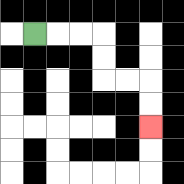{'start': '[1, 1]', 'end': '[6, 5]', 'path_directions': 'R,R,R,D,D,R,R,D,D', 'path_coordinates': '[[1, 1], [2, 1], [3, 1], [4, 1], [4, 2], [4, 3], [5, 3], [6, 3], [6, 4], [6, 5]]'}